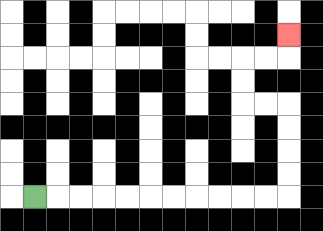{'start': '[1, 8]', 'end': '[12, 1]', 'path_directions': 'R,R,R,R,R,R,R,R,R,R,R,U,U,U,U,L,L,U,U,R,R,U', 'path_coordinates': '[[1, 8], [2, 8], [3, 8], [4, 8], [5, 8], [6, 8], [7, 8], [8, 8], [9, 8], [10, 8], [11, 8], [12, 8], [12, 7], [12, 6], [12, 5], [12, 4], [11, 4], [10, 4], [10, 3], [10, 2], [11, 2], [12, 2], [12, 1]]'}